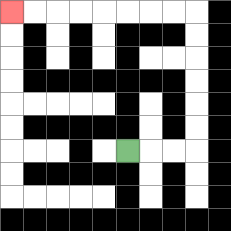{'start': '[5, 6]', 'end': '[0, 0]', 'path_directions': 'R,R,R,U,U,U,U,U,U,L,L,L,L,L,L,L,L', 'path_coordinates': '[[5, 6], [6, 6], [7, 6], [8, 6], [8, 5], [8, 4], [8, 3], [8, 2], [8, 1], [8, 0], [7, 0], [6, 0], [5, 0], [4, 0], [3, 0], [2, 0], [1, 0], [0, 0]]'}